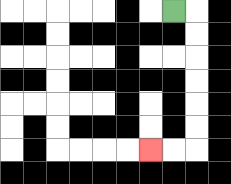{'start': '[7, 0]', 'end': '[6, 6]', 'path_directions': 'R,D,D,D,D,D,D,L,L', 'path_coordinates': '[[7, 0], [8, 0], [8, 1], [8, 2], [8, 3], [8, 4], [8, 5], [8, 6], [7, 6], [6, 6]]'}